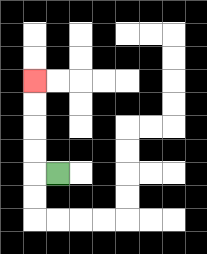{'start': '[2, 7]', 'end': '[1, 3]', 'path_directions': 'L,U,U,U,U', 'path_coordinates': '[[2, 7], [1, 7], [1, 6], [1, 5], [1, 4], [1, 3]]'}